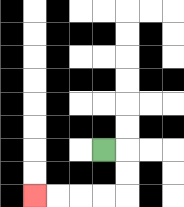{'start': '[4, 6]', 'end': '[1, 8]', 'path_directions': 'R,D,D,L,L,L,L', 'path_coordinates': '[[4, 6], [5, 6], [5, 7], [5, 8], [4, 8], [3, 8], [2, 8], [1, 8]]'}